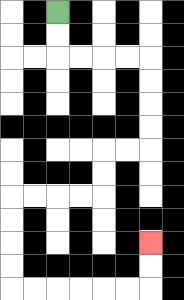{'start': '[2, 0]', 'end': '[6, 10]', 'path_directions': 'D,D,R,R,R,R,D,D,D,D,L,L,D,D,L,L,L,L,D,D,D,D,R,R,R,R,R,R,U,U', 'path_coordinates': '[[2, 0], [2, 1], [2, 2], [3, 2], [4, 2], [5, 2], [6, 2], [6, 3], [6, 4], [6, 5], [6, 6], [5, 6], [4, 6], [4, 7], [4, 8], [3, 8], [2, 8], [1, 8], [0, 8], [0, 9], [0, 10], [0, 11], [0, 12], [1, 12], [2, 12], [3, 12], [4, 12], [5, 12], [6, 12], [6, 11], [6, 10]]'}